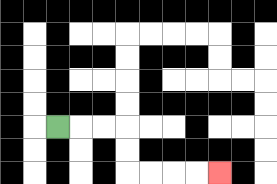{'start': '[2, 5]', 'end': '[9, 7]', 'path_directions': 'R,R,R,D,D,R,R,R,R', 'path_coordinates': '[[2, 5], [3, 5], [4, 5], [5, 5], [5, 6], [5, 7], [6, 7], [7, 7], [8, 7], [9, 7]]'}